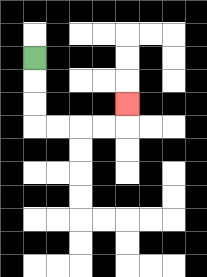{'start': '[1, 2]', 'end': '[5, 4]', 'path_directions': 'D,D,D,R,R,R,R,U', 'path_coordinates': '[[1, 2], [1, 3], [1, 4], [1, 5], [2, 5], [3, 5], [4, 5], [5, 5], [5, 4]]'}